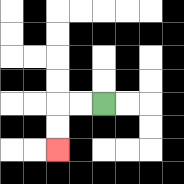{'start': '[4, 4]', 'end': '[2, 6]', 'path_directions': 'L,L,D,D', 'path_coordinates': '[[4, 4], [3, 4], [2, 4], [2, 5], [2, 6]]'}